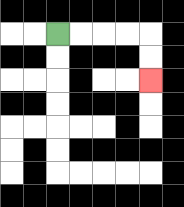{'start': '[2, 1]', 'end': '[6, 3]', 'path_directions': 'R,R,R,R,D,D', 'path_coordinates': '[[2, 1], [3, 1], [4, 1], [5, 1], [6, 1], [6, 2], [6, 3]]'}